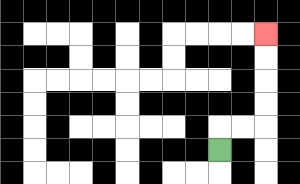{'start': '[9, 6]', 'end': '[11, 1]', 'path_directions': 'U,R,R,U,U,U,U', 'path_coordinates': '[[9, 6], [9, 5], [10, 5], [11, 5], [11, 4], [11, 3], [11, 2], [11, 1]]'}